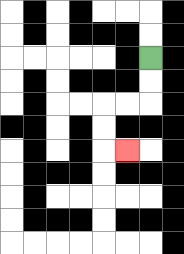{'start': '[6, 2]', 'end': '[5, 6]', 'path_directions': 'D,D,L,L,D,D,R', 'path_coordinates': '[[6, 2], [6, 3], [6, 4], [5, 4], [4, 4], [4, 5], [4, 6], [5, 6]]'}